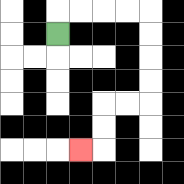{'start': '[2, 1]', 'end': '[3, 6]', 'path_directions': 'U,R,R,R,R,D,D,D,D,L,L,D,D,L', 'path_coordinates': '[[2, 1], [2, 0], [3, 0], [4, 0], [5, 0], [6, 0], [6, 1], [6, 2], [6, 3], [6, 4], [5, 4], [4, 4], [4, 5], [4, 6], [3, 6]]'}